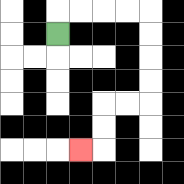{'start': '[2, 1]', 'end': '[3, 6]', 'path_directions': 'U,R,R,R,R,D,D,D,D,L,L,D,D,L', 'path_coordinates': '[[2, 1], [2, 0], [3, 0], [4, 0], [5, 0], [6, 0], [6, 1], [6, 2], [6, 3], [6, 4], [5, 4], [4, 4], [4, 5], [4, 6], [3, 6]]'}